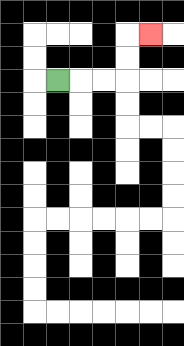{'start': '[2, 3]', 'end': '[6, 1]', 'path_directions': 'R,R,R,U,U,R', 'path_coordinates': '[[2, 3], [3, 3], [4, 3], [5, 3], [5, 2], [5, 1], [6, 1]]'}